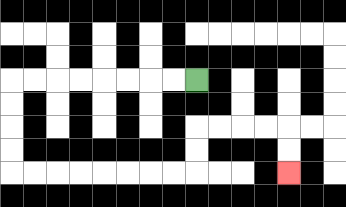{'start': '[8, 3]', 'end': '[12, 7]', 'path_directions': 'L,L,L,L,L,L,L,L,D,D,D,D,R,R,R,R,R,R,R,R,U,U,R,R,R,R,D,D', 'path_coordinates': '[[8, 3], [7, 3], [6, 3], [5, 3], [4, 3], [3, 3], [2, 3], [1, 3], [0, 3], [0, 4], [0, 5], [0, 6], [0, 7], [1, 7], [2, 7], [3, 7], [4, 7], [5, 7], [6, 7], [7, 7], [8, 7], [8, 6], [8, 5], [9, 5], [10, 5], [11, 5], [12, 5], [12, 6], [12, 7]]'}